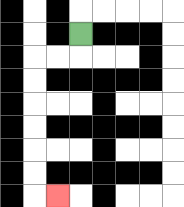{'start': '[3, 1]', 'end': '[2, 8]', 'path_directions': 'D,L,L,D,D,D,D,D,D,R', 'path_coordinates': '[[3, 1], [3, 2], [2, 2], [1, 2], [1, 3], [1, 4], [1, 5], [1, 6], [1, 7], [1, 8], [2, 8]]'}